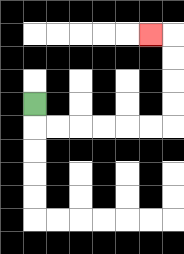{'start': '[1, 4]', 'end': '[6, 1]', 'path_directions': 'D,R,R,R,R,R,R,U,U,U,U,L', 'path_coordinates': '[[1, 4], [1, 5], [2, 5], [3, 5], [4, 5], [5, 5], [6, 5], [7, 5], [7, 4], [7, 3], [7, 2], [7, 1], [6, 1]]'}